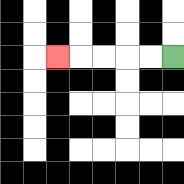{'start': '[7, 2]', 'end': '[2, 2]', 'path_directions': 'L,L,L,L,L', 'path_coordinates': '[[7, 2], [6, 2], [5, 2], [4, 2], [3, 2], [2, 2]]'}